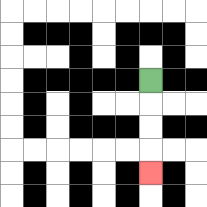{'start': '[6, 3]', 'end': '[6, 7]', 'path_directions': 'D,D,D,D', 'path_coordinates': '[[6, 3], [6, 4], [6, 5], [6, 6], [6, 7]]'}